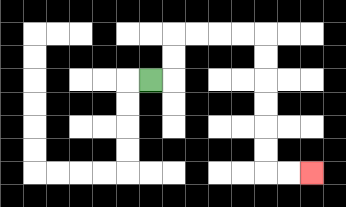{'start': '[6, 3]', 'end': '[13, 7]', 'path_directions': 'R,U,U,R,R,R,R,D,D,D,D,D,D,R,R', 'path_coordinates': '[[6, 3], [7, 3], [7, 2], [7, 1], [8, 1], [9, 1], [10, 1], [11, 1], [11, 2], [11, 3], [11, 4], [11, 5], [11, 6], [11, 7], [12, 7], [13, 7]]'}